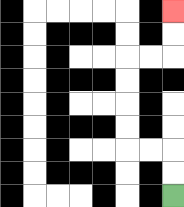{'start': '[7, 8]', 'end': '[7, 0]', 'path_directions': 'U,U,L,L,U,U,U,U,R,R,U,U', 'path_coordinates': '[[7, 8], [7, 7], [7, 6], [6, 6], [5, 6], [5, 5], [5, 4], [5, 3], [5, 2], [6, 2], [7, 2], [7, 1], [7, 0]]'}